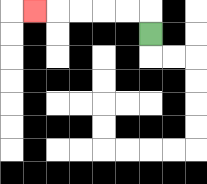{'start': '[6, 1]', 'end': '[1, 0]', 'path_directions': 'U,L,L,L,L,L', 'path_coordinates': '[[6, 1], [6, 0], [5, 0], [4, 0], [3, 0], [2, 0], [1, 0]]'}